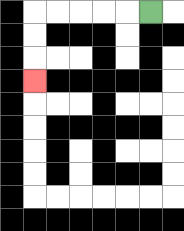{'start': '[6, 0]', 'end': '[1, 3]', 'path_directions': 'L,L,L,L,L,D,D,D', 'path_coordinates': '[[6, 0], [5, 0], [4, 0], [3, 0], [2, 0], [1, 0], [1, 1], [1, 2], [1, 3]]'}